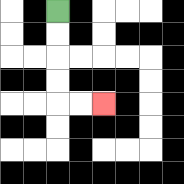{'start': '[2, 0]', 'end': '[4, 4]', 'path_directions': 'D,D,D,D,R,R', 'path_coordinates': '[[2, 0], [2, 1], [2, 2], [2, 3], [2, 4], [3, 4], [4, 4]]'}